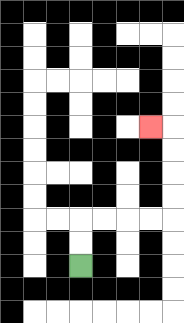{'start': '[3, 11]', 'end': '[6, 5]', 'path_directions': 'U,U,R,R,R,R,U,U,U,U,L', 'path_coordinates': '[[3, 11], [3, 10], [3, 9], [4, 9], [5, 9], [6, 9], [7, 9], [7, 8], [7, 7], [7, 6], [7, 5], [6, 5]]'}